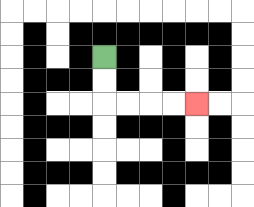{'start': '[4, 2]', 'end': '[8, 4]', 'path_directions': 'D,D,R,R,R,R', 'path_coordinates': '[[4, 2], [4, 3], [4, 4], [5, 4], [6, 4], [7, 4], [8, 4]]'}